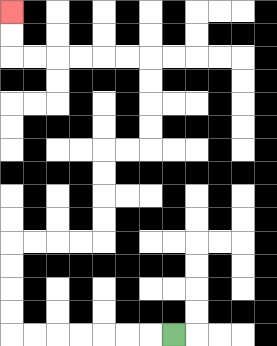{'start': '[7, 14]', 'end': '[0, 0]', 'path_directions': 'L,L,L,L,L,L,L,U,U,U,U,R,R,R,R,U,U,U,U,R,R,U,U,U,U,L,L,L,L,L,L,U,U', 'path_coordinates': '[[7, 14], [6, 14], [5, 14], [4, 14], [3, 14], [2, 14], [1, 14], [0, 14], [0, 13], [0, 12], [0, 11], [0, 10], [1, 10], [2, 10], [3, 10], [4, 10], [4, 9], [4, 8], [4, 7], [4, 6], [5, 6], [6, 6], [6, 5], [6, 4], [6, 3], [6, 2], [5, 2], [4, 2], [3, 2], [2, 2], [1, 2], [0, 2], [0, 1], [0, 0]]'}